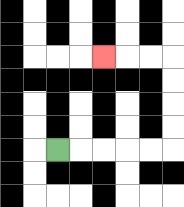{'start': '[2, 6]', 'end': '[4, 2]', 'path_directions': 'R,R,R,R,R,U,U,U,U,L,L,L', 'path_coordinates': '[[2, 6], [3, 6], [4, 6], [5, 6], [6, 6], [7, 6], [7, 5], [7, 4], [7, 3], [7, 2], [6, 2], [5, 2], [4, 2]]'}